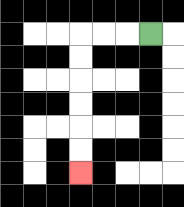{'start': '[6, 1]', 'end': '[3, 7]', 'path_directions': 'L,L,L,D,D,D,D,D,D', 'path_coordinates': '[[6, 1], [5, 1], [4, 1], [3, 1], [3, 2], [3, 3], [3, 4], [3, 5], [3, 6], [3, 7]]'}